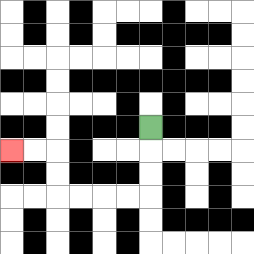{'start': '[6, 5]', 'end': '[0, 6]', 'path_directions': 'D,D,D,L,L,L,L,U,U,L,L', 'path_coordinates': '[[6, 5], [6, 6], [6, 7], [6, 8], [5, 8], [4, 8], [3, 8], [2, 8], [2, 7], [2, 6], [1, 6], [0, 6]]'}